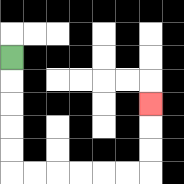{'start': '[0, 2]', 'end': '[6, 4]', 'path_directions': 'D,D,D,D,D,R,R,R,R,R,R,U,U,U', 'path_coordinates': '[[0, 2], [0, 3], [0, 4], [0, 5], [0, 6], [0, 7], [1, 7], [2, 7], [3, 7], [4, 7], [5, 7], [6, 7], [6, 6], [6, 5], [6, 4]]'}